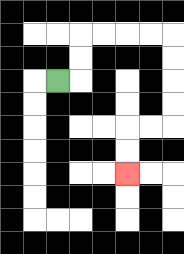{'start': '[2, 3]', 'end': '[5, 7]', 'path_directions': 'R,U,U,R,R,R,R,D,D,D,D,L,L,D,D', 'path_coordinates': '[[2, 3], [3, 3], [3, 2], [3, 1], [4, 1], [5, 1], [6, 1], [7, 1], [7, 2], [7, 3], [7, 4], [7, 5], [6, 5], [5, 5], [5, 6], [5, 7]]'}